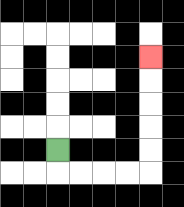{'start': '[2, 6]', 'end': '[6, 2]', 'path_directions': 'D,R,R,R,R,U,U,U,U,U', 'path_coordinates': '[[2, 6], [2, 7], [3, 7], [4, 7], [5, 7], [6, 7], [6, 6], [6, 5], [6, 4], [6, 3], [6, 2]]'}